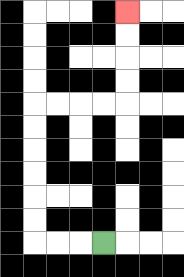{'start': '[4, 10]', 'end': '[5, 0]', 'path_directions': 'L,L,L,U,U,U,U,U,U,R,R,R,R,U,U,U,U', 'path_coordinates': '[[4, 10], [3, 10], [2, 10], [1, 10], [1, 9], [1, 8], [1, 7], [1, 6], [1, 5], [1, 4], [2, 4], [3, 4], [4, 4], [5, 4], [5, 3], [5, 2], [5, 1], [5, 0]]'}